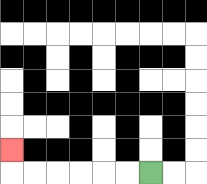{'start': '[6, 7]', 'end': '[0, 6]', 'path_directions': 'L,L,L,L,L,L,U', 'path_coordinates': '[[6, 7], [5, 7], [4, 7], [3, 7], [2, 7], [1, 7], [0, 7], [0, 6]]'}